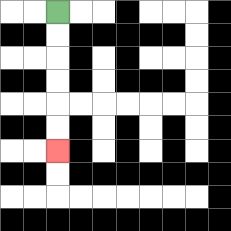{'start': '[2, 0]', 'end': '[2, 6]', 'path_directions': 'D,D,D,D,D,D', 'path_coordinates': '[[2, 0], [2, 1], [2, 2], [2, 3], [2, 4], [2, 5], [2, 6]]'}